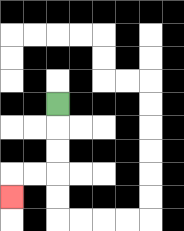{'start': '[2, 4]', 'end': '[0, 8]', 'path_directions': 'D,D,D,L,L,D', 'path_coordinates': '[[2, 4], [2, 5], [2, 6], [2, 7], [1, 7], [0, 7], [0, 8]]'}